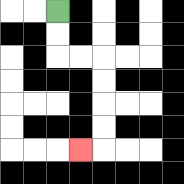{'start': '[2, 0]', 'end': '[3, 6]', 'path_directions': 'D,D,R,R,D,D,D,D,L', 'path_coordinates': '[[2, 0], [2, 1], [2, 2], [3, 2], [4, 2], [4, 3], [4, 4], [4, 5], [4, 6], [3, 6]]'}